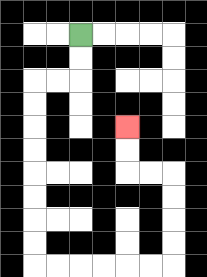{'start': '[3, 1]', 'end': '[5, 5]', 'path_directions': 'D,D,L,L,D,D,D,D,D,D,D,D,R,R,R,R,R,R,U,U,U,U,L,L,U,U', 'path_coordinates': '[[3, 1], [3, 2], [3, 3], [2, 3], [1, 3], [1, 4], [1, 5], [1, 6], [1, 7], [1, 8], [1, 9], [1, 10], [1, 11], [2, 11], [3, 11], [4, 11], [5, 11], [6, 11], [7, 11], [7, 10], [7, 9], [7, 8], [7, 7], [6, 7], [5, 7], [5, 6], [5, 5]]'}